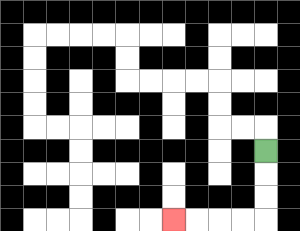{'start': '[11, 6]', 'end': '[7, 9]', 'path_directions': 'D,D,D,L,L,L,L', 'path_coordinates': '[[11, 6], [11, 7], [11, 8], [11, 9], [10, 9], [9, 9], [8, 9], [7, 9]]'}